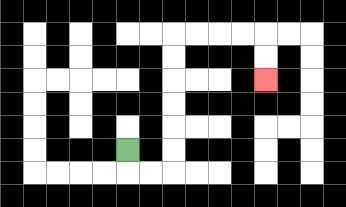{'start': '[5, 6]', 'end': '[11, 3]', 'path_directions': 'D,R,R,U,U,U,U,U,U,R,R,R,R,D,D', 'path_coordinates': '[[5, 6], [5, 7], [6, 7], [7, 7], [7, 6], [7, 5], [7, 4], [7, 3], [7, 2], [7, 1], [8, 1], [9, 1], [10, 1], [11, 1], [11, 2], [11, 3]]'}